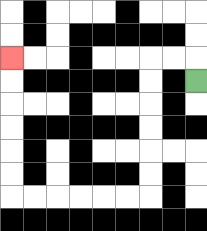{'start': '[8, 3]', 'end': '[0, 2]', 'path_directions': 'U,L,L,D,D,D,D,D,D,L,L,L,L,L,L,U,U,U,U,U,U', 'path_coordinates': '[[8, 3], [8, 2], [7, 2], [6, 2], [6, 3], [6, 4], [6, 5], [6, 6], [6, 7], [6, 8], [5, 8], [4, 8], [3, 8], [2, 8], [1, 8], [0, 8], [0, 7], [0, 6], [0, 5], [0, 4], [0, 3], [0, 2]]'}